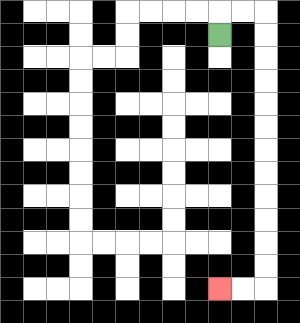{'start': '[9, 1]', 'end': '[9, 12]', 'path_directions': 'U,R,R,D,D,D,D,D,D,D,D,D,D,D,D,L,L', 'path_coordinates': '[[9, 1], [9, 0], [10, 0], [11, 0], [11, 1], [11, 2], [11, 3], [11, 4], [11, 5], [11, 6], [11, 7], [11, 8], [11, 9], [11, 10], [11, 11], [11, 12], [10, 12], [9, 12]]'}